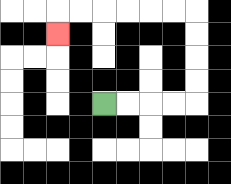{'start': '[4, 4]', 'end': '[2, 1]', 'path_directions': 'R,R,R,R,U,U,U,U,L,L,L,L,L,L,D', 'path_coordinates': '[[4, 4], [5, 4], [6, 4], [7, 4], [8, 4], [8, 3], [8, 2], [8, 1], [8, 0], [7, 0], [6, 0], [5, 0], [4, 0], [3, 0], [2, 0], [2, 1]]'}